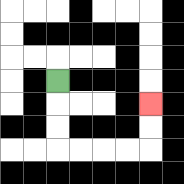{'start': '[2, 3]', 'end': '[6, 4]', 'path_directions': 'D,D,D,R,R,R,R,U,U', 'path_coordinates': '[[2, 3], [2, 4], [2, 5], [2, 6], [3, 6], [4, 6], [5, 6], [6, 6], [6, 5], [6, 4]]'}